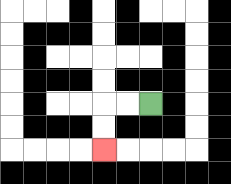{'start': '[6, 4]', 'end': '[4, 6]', 'path_directions': 'L,L,D,D', 'path_coordinates': '[[6, 4], [5, 4], [4, 4], [4, 5], [4, 6]]'}